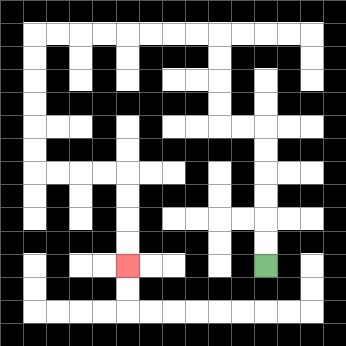{'start': '[11, 11]', 'end': '[5, 11]', 'path_directions': 'U,U,U,U,U,U,L,L,U,U,U,U,L,L,L,L,L,L,L,L,D,D,D,D,D,D,R,R,R,R,D,D,D,D', 'path_coordinates': '[[11, 11], [11, 10], [11, 9], [11, 8], [11, 7], [11, 6], [11, 5], [10, 5], [9, 5], [9, 4], [9, 3], [9, 2], [9, 1], [8, 1], [7, 1], [6, 1], [5, 1], [4, 1], [3, 1], [2, 1], [1, 1], [1, 2], [1, 3], [1, 4], [1, 5], [1, 6], [1, 7], [2, 7], [3, 7], [4, 7], [5, 7], [5, 8], [5, 9], [5, 10], [5, 11]]'}